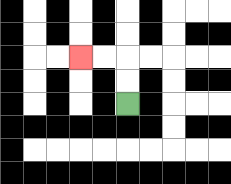{'start': '[5, 4]', 'end': '[3, 2]', 'path_directions': 'U,U,L,L', 'path_coordinates': '[[5, 4], [5, 3], [5, 2], [4, 2], [3, 2]]'}